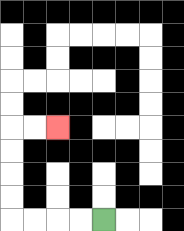{'start': '[4, 9]', 'end': '[2, 5]', 'path_directions': 'L,L,L,L,U,U,U,U,R,R', 'path_coordinates': '[[4, 9], [3, 9], [2, 9], [1, 9], [0, 9], [0, 8], [0, 7], [0, 6], [0, 5], [1, 5], [2, 5]]'}